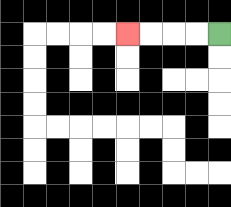{'start': '[9, 1]', 'end': '[5, 1]', 'path_directions': 'L,L,L,L', 'path_coordinates': '[[9, 1], [8, 1], [7, 1], [6, 1], [5, 1]]'}